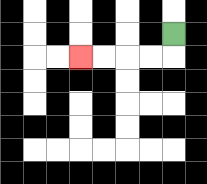{'start': '[7, 1]', 'end': '[3, 2]', 'path_directions': 'D,L,L,L,L', 'path_coordinates': '[[7, 1], [7, 2], [6, 2], [5, 2], [4, 2], [3, 2]]'}